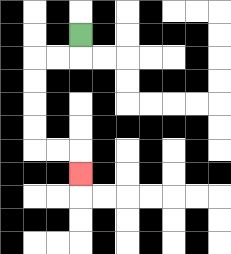{'start': '[3, 1]', 'end': '[3, 7]', 'path_directions': 'D,L,L,D,D,D,D,R,R,D', 'path_coordinates': '[[3, 1], [3, 2], [2, 2], [1, 2], [1, 3], [1, 4], [1, 5], [1, 6], [2, 6], [3, 6], [3, 7]]'}